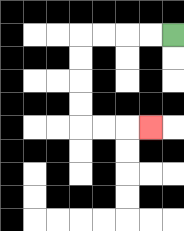{'start': '[7, 1]', 'end': '[6, 5]', 'path_directions': 'L,L,L,L,D,D,D,D,R,R,R', 'path_coordinates': '[[7, 1], [6, 1], [5, 1], [4, 1], [3, 1], [3, 2], [3, 3], [3, 4], [3, 5], [4, 5], [5, 5], [6, 5]]'}